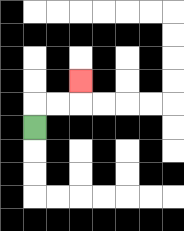{'start': '[1, 5]', 'end': '[3, 3]', 'path_directions': 'U,R,R,U', 'path_coordinates': '[[1, 5], [1, 4], [2, 4], [3, 4], [3, 3]]'}